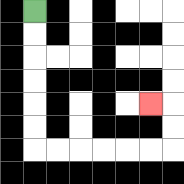{'start': '[1, 0]', 'end': '[6, 4]', 'path_directions': 'D,D,D,D,D,D,R,R,R,R,R,R,U,U,L', 'path_coordinates': '[[1, 0], [1, 1], [1, 2], [1, 3], [1, 4], [1, 5], [1, 6], [2, 6], [3, 6], [4, 6], [5, 6], [6, 6], [7, 6], [7, 5], [7, 4], [6, 4]]'}